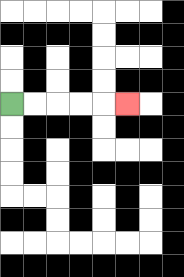{'start': '[0, 4]', 'end': '[5, 4]', 'path_directions': 'R,R,R,R,R', 'path_coordinates': '[[0, 4], [1, 4], [2, 4], [3, 4], [4, 4], [5, 4]]'}